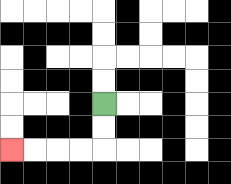{'start': '[4, 4]', 'end': '[0, 6]', 'path_directions': 'D,D,L,L,L,L', 'path_coordinates': '[[4, 4], [4, 5], [4, 6], [3, 6], [2, 6], [1, 6], [0, 6]]'}